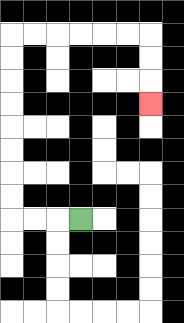{'start': '[3, 9]', 'end': '[6, 4]', 'path_directions': 'L,L,L,U,U,U,U,U,U,U,U,R,R,R,R,R,R,D,D,D', 'path_coordinates': '[[3, 9], [2, 9], [1, 9], [0, 9], [0, 8], [0, 7], [0, 6], [0, 5], [0, 4], [0, 3], [0, 2], [0, 1], [1, 1], [2, 1], [3, 1], [4, 1], [5, 1], [6, 1], [6, 2], [6, 3], [6, 4]]'}